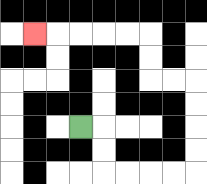{'start': '[3, 5]', 'end': '[1, 1]', 'path_directions': 'R,D,D,R,R,R,R,U,U,U,U,L,L,U,U,L,L,L,L,L', 'path_coordinates': '[[3, 5], [4, 5], [4, 6], [4, 7], [5, 7], [6, 7], [7, 7], [8, 7], [8, 6], [8, 5], [8, 4], [8, 3], [7, 3], [6, 3], [6, 2], [6, 1], [5, 1], [4, 1], [3, 1], [2, 1], [1, 1]]'}